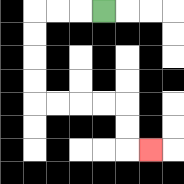{'start': '[4, 0]', 'end': '[6, 6]', 'path_directions': 'L,L,L,D,D,D,D,R,R,R,R,D,D,R', 'path_coordinates': '[[4, 0], [3, 0], [2, 0], [1, 0], [1, 1], [1, 2], [1, 3], [1, 4], [2, 4], [3, 4], [4, 4], [5, 4], [5, 5], [5, 6], [6, 6]]'}